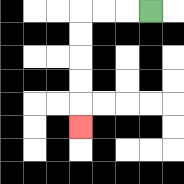{'start': '[6, 0]', 'end': '[3, 5]', 'path_directions': 'L,L,L,D,D,D,D,D', 'path_coordinates': '[[6, 0], [5, 0], [4, 0], [3, 0], [3, 1], [3, 2], [3, 3], [3, 4], [3, 5]]'}